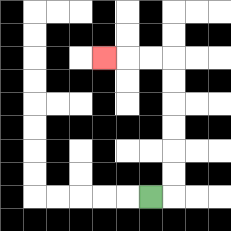{'start': '[6, 8]', 'end': '[4, 2]', 'path_directions': 'R,U,U,U,U,U,U,L,L,L', 'path_coordinates': '[[6, 8], [7, 8], [7, 7], [7, 6], [7, 5], [7, 4], [7, 3], [7, 2], [6, 2], [5, 2], [4, 2]]'}